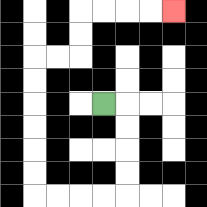{'start': '[4, 4]', 'end': '[7, 0]', 'path_directions': 'R,D,D,D,D,L,L,L,L,U,U,U,U,U,U,R,R,U,U,R,R,R,R', 'path_coordinates': '[[4, 4], [5, 4], [5, 5], [5, 6], [5, 7], [5, 8], [4, 8], [3, 8], [2, 8], [1, 8], [1, 7], [1, 6], [1, 5], [1, 4], [1, 3], [1, 2], [2, 2], [3, 2], [3, 1], [3, 0], [4, 0], [5, 0], [6, 0], [7, 0]]'}